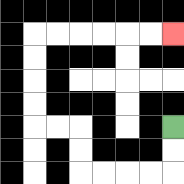{'start': '[7, 5]', 'end': '[7, 1]', 'path_directions': 'D,D,L,L,L,L,U,U,L,L,U,U,U,U,R,R,R,R,R,R', 'path_coordinates': '[[7, 5], [7, 6], [7, 7], [6, 7], [5, 7], [4, 7], [3, 7], [3, 6], [3, 5], [2, 5], [1, 5], [1, 4], [1, 3], [1, 2], [1, 1], [2, 1], [3, 1], [4, 1], [5, 1], [6, 1], [7, 1]]'}